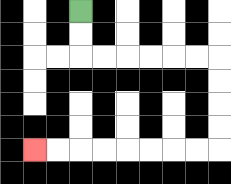{'start': '[3, 0]', 'end': '[1, 6]', 'path_directions': 'D,D,R,R,R,R,R,R,D,D,D,D,L,L,L,L,L,L,L,L', 'path_coordinates': '[[3, 0], [3, 1], [3, 2], [4, 2], [5, 2], [6, 2], [7, 2], [8, 2], [9, 2], [9, 3], [9, 4], [9, 5], [9, 6], [8, 6], [7, 6], [6, 6], [5, 6], [4, 6], [3, 6], [2, 6], [1, 6]]'}